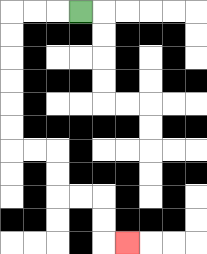{'start': '[3, 0]', 'end': '[5, 10]', 'path_directions': 'L,L,L,D,D,D,D,D,D,R,R,D,D,R,R,D,D,R', 'path_coordinates': '[[3, 0], [2, 0], [1, 0], [0, 0], [0, 1], [0, 2], [0, 3], [0, 4], [0, 5], [0, 6], [1, 6], [2, 6], [2, 7], [2, 8], [3, 8], [4, 8], [4, 9], [4, 10], [5, 10]]'}